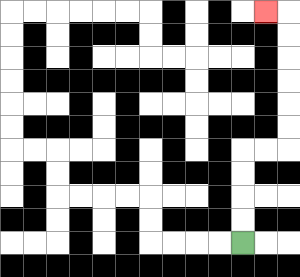{'start': '[10, 10]', 'end': '[11, 0]', 'path_directions': 'U,U,U,U,R,R,U,U,U,U,U,U,L', 'path_coordinates': '[[10, 10], [10, 9], [10, 8], [10, 7], [10, 6], [11, 6], [12, 6], [12, 5], [12, 4], [12, 3], [12, 2], [12, 1], [12, 0], [11, 0]]'}